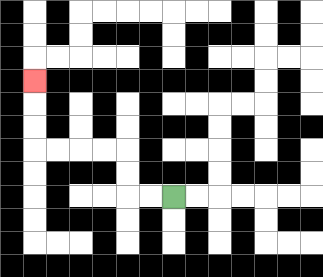{'start': '[7, 8]', 'end': '[1, 3]', 'path_directions': 'L,L,U,U,L,L,L,L,U,U,U', 'path_coordinates': '[[7, 8], [6, 8], [5, 8], [5, 7], [5, 6], [4, 6], [3, 6], [2, 6], [1, 6], [1, 5], [1, 4], [1, 3]]'}